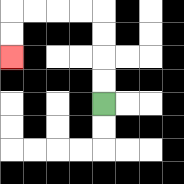{'start': '[4, 4]', 'end': '[0, 2]', 'path_directions': 'U,U,U,U,L,L,L,L,D,D', 'path_coordinates': '[[4, 4], [4, 3], [4, 2], [4, 1], [4, 0], [3, 0], [2, 0], [1, 0], [0, 0], [0, 1], [0, 2]]'}